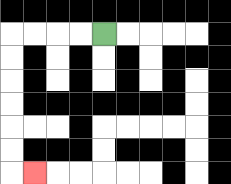{'start': '[4, 1]', 'end': '[1, 7]', 'path_directions': 'L,L,L,L,D,D,D,D,D,D,R', 'path_coordinates': '[[4, 1], [3, 1], [2, 1], [1, 1], [0, 1], [0, 2], [0, 3], [0, 4], [0, 5], [0, 6], [0, 7], [1, 7]]'}